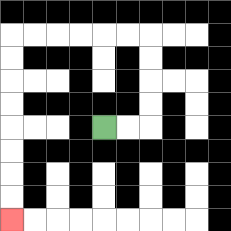{'start': '[4, 5]', 'end': '[0, 9]', 'path_directions': 'R,R,U,U,U,U,L,L,L,L,L,L,D,D,D,D,D,D,D,D', 'path_coordinates': '[[4, 5], [5, 5], [6, 5], [6, 4], [6, 3], [6, 2], [6, 1], [5, 1], [4, 1], [3, 1], [2, 1], [1, 1], [0, 1], [0, 2], [0, 3], [0, 4], [0, 5], [0, 6], [0, 7], [0, 8], [0, 9]]'}